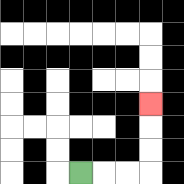{'start': '[3, 7]', 'end': '[6, 4]', 'path_directions': 'R,R,R,U,U,U', 'path_coordinates': '[[3, 7], [4, 7], [5, 7], [6, 7], [6, 6], [6, 5], [6, 4]]'}